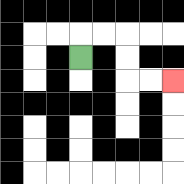{'start': '[3, 2]', 'end': '[7, 3]', 'path_directions': 'U,R,R,D,D,R,R', 'path_coordinates': '[[3, 2], [3, 1], [4, 1], [5, 1], [5, 2], [5, 3], [6, 3], [7, 3]]'}